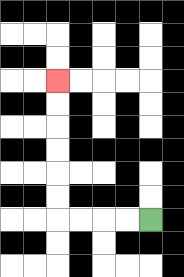{'start': '[6, 9]', 'end': '[2, 3]', 'path_directions': 'L,L,L,L,U,U,U,U,U,U', 'path_coordinates': '[[6, 9], [5, 9], [4, 9], [3, 9], [2, 9], [2, 8], [2, 7], [2, 6], [2, 5], [2, 4], [2, 3]]'}